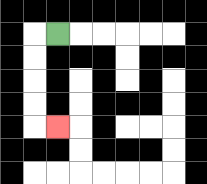{'start': '[2, 1]', 'end': '[2, 5]', 'path_directions': 'L,D,D,D,D,R', 'path_coordinates': '[[2, 1], [1, 1], [1, 2], [1, 3], [1, 4], [1, 5], [2, 5]]'}